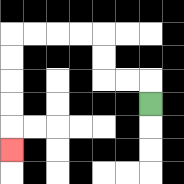{'start': '[6, 4]', 'end': '[0, 6]', 'path_directions': 'U,L,L,U,U,L,L,L,L,D,D,D,D,D', 'path_coordinates': '[[6, 4], [6, 3], [5, 3], [4, 3], [4, 2], [4, 1], [3, 1], [2, 1], [1, 1], [0, 1], [0, 2], [0, 3], [0, 4], [0, 5], [0, 6]]'}